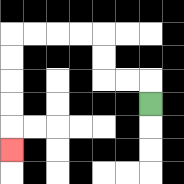{'start': '[6, 4]', 'end': '[0, 6]', 'path_directions': 'U,L,L,U,U,L,L,L,L,D,D,D,D,D', 'path_coordinates': '[[6, 4], [6, 3], [5, 3], [4, 3], [4, 2], [4, 1], [3, 1], [2, 1], [1, 1], [0, 1], [0, 2], [0, 3], [0, 4], [0, 5], [0, 6]]'}